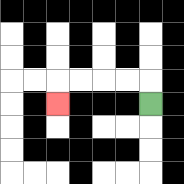{'start': '[6, 4]', 'end': '[2, 4]', 'path_directions': 'U,L,L,L,L,D', 'path_coordinates': '[[6, 4], [6, 3], [5, 3], [4, 3], [3, 3], [2, 3], [2, 4]]'}